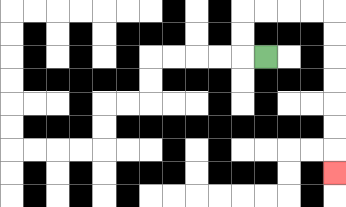{'start': '[11, 2]', 'end': '[14, 7]', 'path_directions': 'L,U,U,R,R,R,R,D,D,D,D,D,D,D', 'path_coordinates': '[[11, 2], [10, 2], [10, 1], [10, 0], [11, 0], [12, 0], [13, 0], [14, 0], [14, 1], [14, 2], [14, 3], [14, 4], [14, 5], [14, 6], [14, 7]]'}